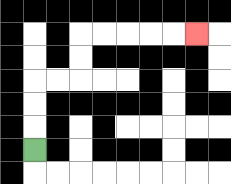{'start': '[1, 6]', 'end': '[8, 1]', 'path_directions': 'U,U,U,R,R,U,U,R,R,R,R,R', 'path_coordinates': '[[1, 6], [1, 5], [1, 4], [1, 3], [2, 3], [3, 3], [3, 2], [3, 1], [4, 1], [5, 1], [6, 1], [7, 1], [8, 1]]'}